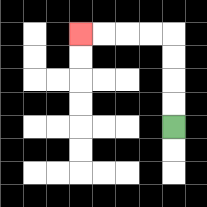{'start': '[7, 5]', 'end': '[3, 1]', 'path_directions': 'U,U,U,U,L,L,L,L', 'path_coordinates': '[[7, 5], [7, 4], [7, 3], [7, 2], [7, 1], [6, 1], [5, 1], [4, 1], [3, 1]]'}